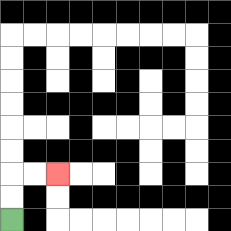{'start': '[0, 9]', 'end': '[2, 7]', 'path_directions': 'U,U,R,R', 'path_coordinates': '[[0, 9], [0, 8], [0, 7], [1, 7], [2, 7]]'}